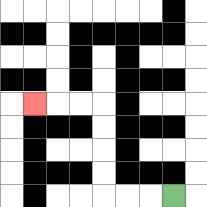{'start': '[7, 8]', 'end': '[1, 4]', 'path_directions': 'L,L,L,U,U,U,U,L,L,L', 'path_coordinates': '[[7, 8], [6, 8], [5, 8], [4, 8], [4, 7], [4, 6], [4, 5], [4, 4], [3, 4], [2, 4], [1, 4]]'}